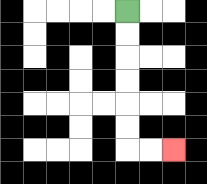{'start': '[5, 0]', 'end': '[7, 6]', 'path_directions': 'D,D,D,D,D,D,R,R', 'path_coordinates': '[[5, 0], [5, 1], [5, 2], [5, 3], [5, 4], [5, 5], [5, 6], [6, 6], [7, 6]]'}